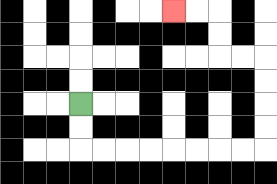{'start': '[3, 4]', 'end': '[7, 0]', 'path_directions': 'D,D,R,R,R,R,R,R,R,R,U,U,U,U,L,L,U,U,L,L', 'path_coordinates': '[[3, 4], [3, 5], [3, 6], [4, 6], [5, 6], [6, 6], [7, 6], [8, 6], [9, 6], [10, 6], [11, 6], [11, 5], [11, 4], [11, 3], [11, 2], [10, 2], [9, 2], [9, 1], [9, 0], [8, 0], [7, 0]]'}